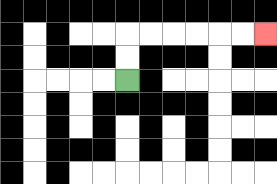{'start': '[5, 3]', 'end': '[11, 1]', 'path_directions': 'U,U,R,R,R,R,R,R', 'path_coordinates': '[[5, 3], [5, 2], [5, 1], [6, 1], [7, 1], [8, 1], [9, 1], [10, 1], [11, 1]]'}